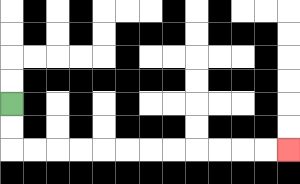{'start': '[0, 4]', 'end': '[12, 6]', 'path_directions': 'D,D,R,R,R,R,R,R,R,R,R,R,R,R', 'path_coordinates': '[[0, 4], [0, 5], [0, 6], [1, 6], [2, 6], [3, 6], [4, 6], [5, 6], [6, 6], [7, 6], [8, 6], [9, 6], [10, 6], [11, 6], [12, 6]]'}